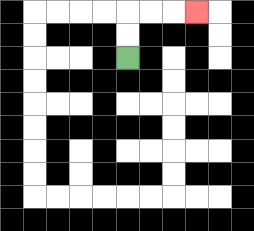{'start': '[5, 2]', 'end': '[8, 0]', 'path_directions': 'U,U,R,R,R', 'path_coordinates': '[[5, 2], [5, 1], [5, 0], [6, 0], [7, 0], [8, 0]]'}